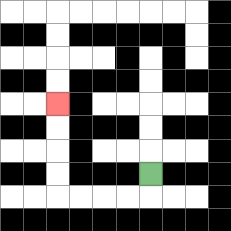{'start': '[6, 7]', 'end': '[2, 4]', 'path_directions': 'D,L,L,L,L,U,U,U,U', 'path_coordinates': '[[6, 7], [6, 8], [5, 8], [4, 8], [3, 8], [2, 8], [2, 7], [2, 6], [2, 5], [2, 4]]'}